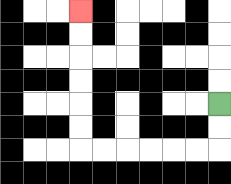{'start': '[9, 4]', 'end': '[3, 0]', 'path_directions': 'D,D,L,L,L,L,L,L,U,U,U,U,U,U', 'path_coordinates': '[[9, 4], [9, 5], [9, 6], [8, 6], [7, 6], [6, 6], [5, 6], [4, 6], [3, 6], [3, 5], [3, 4], [3, 3], [3, 2], [3, 1], [3, 0]]'}